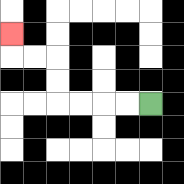{'start': '[6, 4]', 'end': '[0, 1]', 'path_directions': 'L,L,L,L,U,U,L,L,U', 'path_coordinates': '[[6, 4], [5, 4], [4, 4], [3, 4], [2, 4], [2, 3], [2, 2], [1, 2], [0, 2], [0, 1]]'}